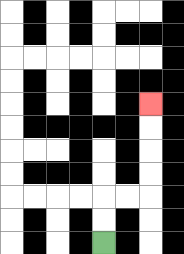{'start': '[4, 10]', 'end': '[6, 4]', 'path_directions': 'U,U,R,R,U,U,U,U', 'path_coordinates': '[[4, 10], [4, 9], [4, 8], [5, 8], [6, 8], [6, 7], [6, 6], [6, 5], [6, 4]]'}